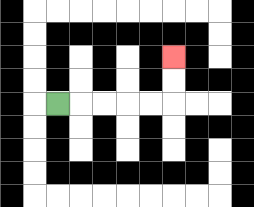{'start': '[2, 4]', 'end': '[7, 2]', 'path_directions': 'R,R,R,R,R,U,U', 'path_coordinates': '[[2, 4], [3, 4], [4, 4], [5, 4], [6, 4], [7, 4], [7, 3], [7, 2]]'}